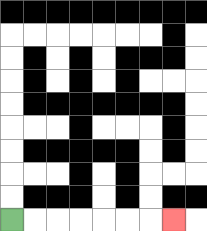{'start': '[0, 9]', 'end': '[7, 9]', 'path_directions': 'R,R,R,R,R,R,R', 'path_coordinates': '[[0, 9], [1, 9], [2, 9], [3, 9], [4, 9], [5, 9], [6, 9], [7, 9]]'}